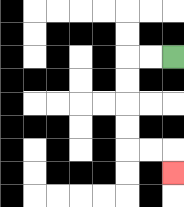{'start': '[7, 2]', 'end': '[7, 7]', 'path_directions': 'L,L,D,D,D,D,R,R,D', 'path_coordinates': '[[7, 2], [6, 2], [5, 2], [5, 3], [5, 4], [5, 5], [5, 6], [6, 6], [7, 6], [7, 7]]'}